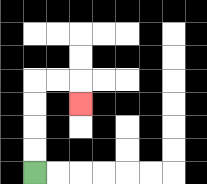{'start': '[1, 7]', 'end': '[3, 4]', 'path_directions': 'U,U,U,U,R,R,D', 'path_coordinates': '[[1, 7], [1, 6], [1, 5], [1, 4], [1, 3], [2, 3], [3, 3], [3, 4]]'}